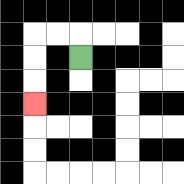{'start': '[3, 2]', 'end': '[1, 4]', 'path_directions': 'U,L,L,D,D,D', 'path_coordinates': '[[3, 2], [3, 1], [2, 1], [1, 1], [1, 2], [1, 3], [1, 4]]'}